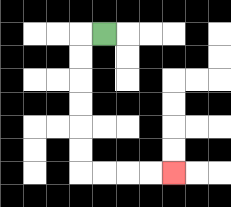{'start': '[4, 1]', 'end': '[7, 7]', 'path_directions': 'L,D,D,D,D,D,D,R,R,R,R', 'path_coordinates': '[[4, 1], [3, 1], [3, 2], [3, 3], [3, 4], [3, 5], [3, 6], [3, 7], [4, 7], [5, 7], [6, 7], [7, 7]]'}